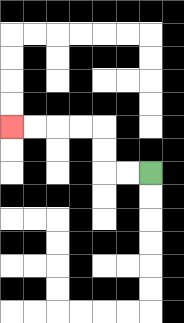{'start': '[6, 7]', 'end': '[0, 5]', 'path_directions': 'L,L,U,U,L,L,L,L', 'path_coordinates': '[[6, 7], [5, 7], [4, 7], [4, 6], [4, 5], [3, 5], [2, 5], [1, 5], [0, 5]]'}